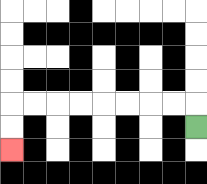{'start': '[8, 5]', 'end': '[0, 6]', 'path_directions': 'U,L,L,L,L,L,L,L,L,D,D', 'path_coordinates': '[[8, 5], [8, 4], [7, 4], [6, 4], [5, 4], [4, 4], [3, 4], [2, 4], [1, 4], [0, 4], [0, 5], [0, 6]]'}